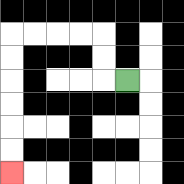{'start': '[5, 3]', 'end': '[0, 7]', 'path_directions': 'L,U,U,L,L,L,L,D,D,D,D,D,D', 'path_coordinates': '[[5, 3], [4, 3], [4, 2], [4, 1], [3, 1], [2, 1], [1, 1], [0, 1], [0, 2], [0, 3], [0, 4], [0, 5], [0, 6], [0, 7]]'}